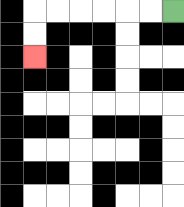{'start': '[7, 0]', 'end': '[1, 2]', 'path_directions': 'L,L,L,L,L,L,D,D', 'path_coordinates': '[[7, 0], [6, 0], [5, 0], [4, 0], [3, 0], [2, 0], [1, 0], [1, 1], [1, 2]]'}